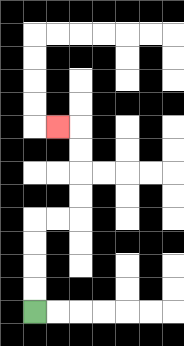{'start': '[1, 13]', 'end': '[2, 5]', 'path_directions': 'U,U,U,U,R,R,U,U,U,U,L', 'path_coordinates': '[[1, 13], [1, 12], [1, 11], [1, 10], [1, 9], [2, 9], [3, 9], [3, 8], [3, 7], [3, 6], [3, 5], [2, 5]]'}